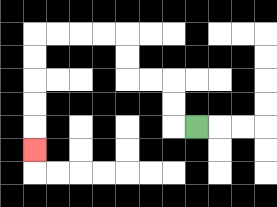{'start': '[8, 5]', 'end': '[1, 6]', 'path_directions': 'L,U,U,L,L,U,U,L,L,L,L,D,D,D,D,D', 'path_coordinates': '[[8, 5], [7, 5], [7, 4], [7, 3], [6, 3], [5, 3], [5, 2], [5, 1], [4, 1], [3, 1], [2, 1], [1, 1], [1, 2], [1, 3], [1, 4], [1, 5], [1, 6]]'}